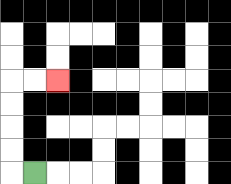{'start': '[1, 7]', 'end': '[2, 3]', 'path_directions': 'L,U,U,U,U,R,R', 'path_coordinates': '[[1, 7], [0, 7], [0, 6], [0, 5], [0, 4], [0, 3], [1, 3], [2, 3]]'}